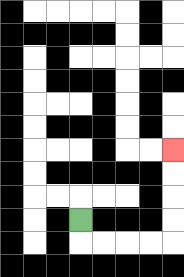{'start': '[3, 9]', 'end': '[7, 6]', 'path_directions': 'D,R,R,R,R,U,U,U,U', 'path_coordinates': '[[3, 9], [3, 10], [4, 10], [5, 10], [6, 10], [7, 10], [7, 9], [7, 8], [7, 7], [7, 6]]'}